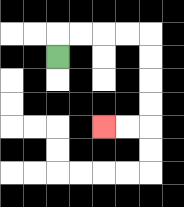{'start': '[2, 2]', 'end': '[4, 5]', 'path_directions': 'U,R,R,R,R,D,D,D,D,L,L', 'path_coordinates': '[[2, 2], [2, 1], [3, 1], [4, 1], [5, 1], [6, 1], [6, 2], [6, 3], [6, 4], [6, 5], [5, 5], [4, 5]]'}